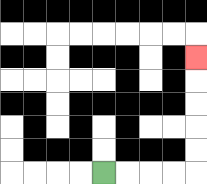{'start': '[4, 7]', 'end': '[8, 2]', 'path_directions': 'R,R,R,R,U,U,U,U,U', 'path_coordinates': '[[4, 7], [5, 7], [6, 7], [7, 7], [8, 7], [8, 6], [8, 5], [8, 4], [8, 3], [8, 2]]'}